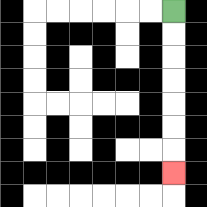{'start': '[7, 0]', 'end': '[7, 7]', 'path_directions': 'D,D,D,D,D,D,D', 'path_coordinates': '[[7, 0], [7, 1], [7, 2], [7, 3], [7, 4], [7, 5], [7, 6], [7, 7]]'}